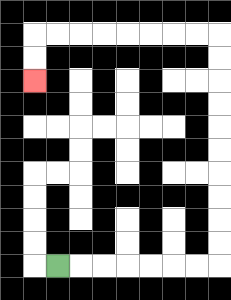{'start': '[2, 11]', 'end': '[1, 3]', 'path_directions': 'R,R,R,R,R,R,R,U,U,U,U,U,U,U,U,U,U,L,L,L,L,L,L,L,L,D,D', 'path_coordinates': '[[2, 11], [3, 11], [4, 11], [5, 11], [6, 11], [7, 11], [8, 11], [9, 11], [9, 10], [9, 9], [9, 8], [9, 7], [9, 6], [9, 5], [9, 4], [9, 3], [9, 2], [9, 1], [8, 1], [7, 1], [6, 1], [5, 1], [4, 1], [3, 1], [2, 1], [1, 1], [1, 2], [1, 3]]'}